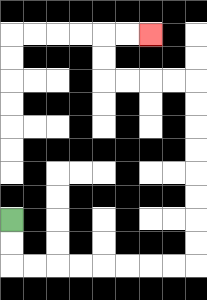{'start': '[0, 9]', 'end': '[6, 1]', 'path_directions': 'D,D,R,R,R,R,R,R,R,R,U,U,U,U,U,U,U,U,L,L,L,L,U,U,R,R', 'path_coordinates': '[[0, 9], [0, 10], [0, 11], [1, 11], [2, 11], [3, 11], [4, 11], [5, 11], [6, 11], [7, 11], [8, 11], [8, 10], [8, 9], [8, 8], [8, 7], [8, 6], [8, 5], [8, 4], [8, 3], [7, 3], [6, 3], [5, 3], [4, 3], [4, 2], [4, 1], [5, 1], [6, 1]]'}